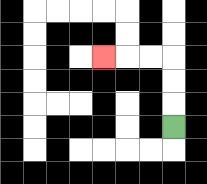{'start': '[7, 5]', 'end': '[4, 2]', 'path_directions': 'U,U,U,L,L,L', 'path_coordinates': '[[7, 5], [7, 4], [7, 3], [7, 2], [6, 2], [5, 2], [4, 2]]'}